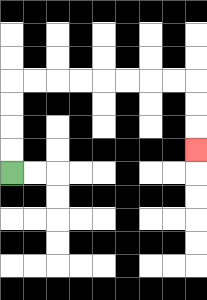{'start': '[0, 7]', 'end': '[8, 6]', 'path_directions': 'U,U,U,U,R,R,R,R,R,R,R,R,D,D,D', 'path_coordinates': '[[0, 7], [0, 6], [0, 5], [0, 4], [0, 3], [1, 3], [2, 3], [3, 3], [4, 3], [5, 3], [6, 3], [7, 3], [8, 3], [8, 4], [8, 5], [8, 6]]'}